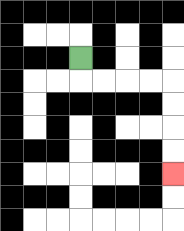{'start': '[3, 2]', 'end': '[7, 7]', 'path_directions': 'D,R,R,R,R,D,D,D,D', 'path_coordinates': '[[3, 2], [3, 3], [4, 3], [5, 3], [6, 3], [7, 3], [7, 4], [7, 5], [7, 6], [7, 7]]'}